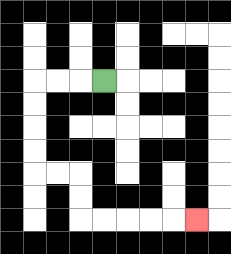{'start': '[4, 3]', 'end': '[8, 9]', 'path_directions': 'L,L,L,D,D,D,D,R,R,D,D,R,R,R,R,R', 'path_coordinates': '[[4, 3], [3, 3], [2, 3], [1, 3], [1, 4], [1, 5], [1, 6], [1, 7], [2, 7], [3, 7], [3, 8], [3, 9], [4, 9], [5, 9], [6, 9], [7, 9], [8, 9]]'}